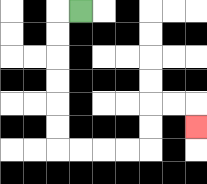{'start': '[3, 0]', 'end': '[8, 5]', 'path_directions': 'L,D,D,D,D,D,D,R,R,R,R,U,U,R,R,D', 'path_coordinates': '[[3, 0], [2, 0], [2, 1], [2, 2], [2, 3], [2, 4], [2, 5], [2, 6], [3, 6], [4, 6], [5, 6], [6, 6], [6, 5], [6, 4], [7, 4], [8, 4], [8, 5]]'}